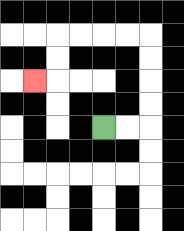{'start': '[4, 5]', 'end': '[1, 3]', 'path_directions': 'R,R,U,U,U,U,L,L,L,L,D,D,L', 'path_coordinates': '[[4, 5], [5, 5], [6, 5], [6, 4], [6, 3], [6, 2], [6, 1], [5, 1], [4, 1], [3, 1], [2, 1], [2, 2], [2, 3], [1, 3]]'}